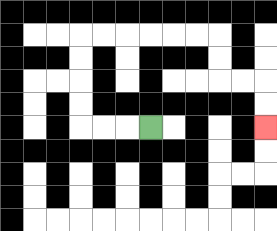{'start': '[6, 5]', 'end': '[11, 5]', 'path_directions': 'L,L,L,U,U,U,U,R,R,R,R,R,R,D,D,R,R,D,D', 'path_coordinates': '[[6, 5], [5, 5], [4, 5], [3, 5], [3, 4], [3, 3], [3, 2], [3, 1], [4, 1], [5, 1], [6, 1], [7, 1], [8, 1], [9, 1], [9, 2], [9, 3], [10, 3], [11, 3], [11, 4], [11, 5]]'}